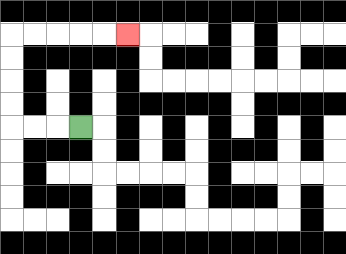{'start': '[3, 5]', 'end': '[5, 1]', 'path_directions': 'L,L,L,U,U,U,U,R,R,R,R,R', 'path_coordinates': '[[3, 5], [2, 5], [1, 5], [0, 5], [0, 4], [0, 3], [0, 2], [0, 1], [1, 1], [2, 1], [3, 1], [4, 1], [5, 1]]'}